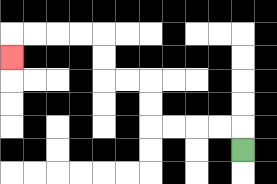{'start': '[10, 6]', 'end': '[0, 2]', 'path_directions': 'U,L,L,L,L,U,U,L,L,U,U,L,L,L,L,D', 'path_coordinates': '[[10, 6], [10, 5], [9, 5], [8, 5], [7, 5], [6, 5], [6, 4], [6, 3], [5, 3], [4, 3], [4, 2], [4, 1], [3, 1], [2, 1], [1, 1], [0, 1], [0, 2]]'}